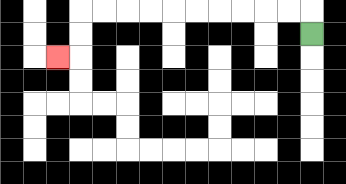{'start': '[13, 1]', 'end': '[2, 2]', 'path_directions': 'U,L,L,L,L,L,L,L,L,L,L,D,D,L', 'path_coordinates': '[[13, 1], [13, 0], [12, 0], [11, 0], [10, 0], [9, 0], [8, 0], [7, 0], [6, 0], [5, 0], [4, 0], [3, 0], [3, 1], [3, 2], [2, 2]]'}